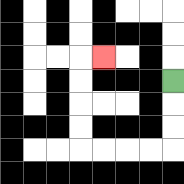{'start': '[7, 3]', 'end': '[4, 2]', 'path_directions': 'D,D,D,L,L,L,L,U,U,U,U,R', 'path_coordinates': '[[7, 3], [7, 4], [7, 5], [7, 6], [6, 6], [5, 6], [4, 6], [3, 6], [3, 5], [3, 4], [3, 3], [3, 2], [4, 2]]'}